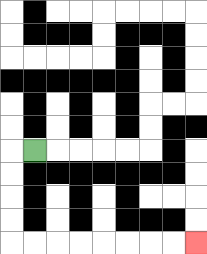{'start': '[1, 6]', 'end': '[8, 10]', 'path_directions': 'L,D,D,D,D,R,R,R,R,R,R,R,R', 'path_coordinates': '[[1, 6], [0, 6], [0, 7], [0, 8], [0, 9], [0, 10], [1, 10], [2, 10], [3, 10], [4, 10], [5, 10], [6, 10], [7, 10], [8, 10]]'}